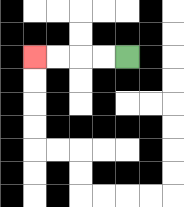{'start': '[5, 2]', 'end': '[1, 2]', 'path_directions': 'L,L,L,L', 'path_coordinates': '[[5, 2], [4, 2], [3, 2], [2, 2], [1, 2]]'}